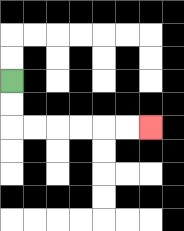{'start': '[0, 3]', 'end': '[6, 5]', 'path_directions': 'D,D,R,R,R,R,R,R', 'path_coordinates': '[[0, 3], [0, 4], [0, 5], [1, 5], [2, 5], [3, 5], [4, 5], [5, 5], [6, 5]]'}